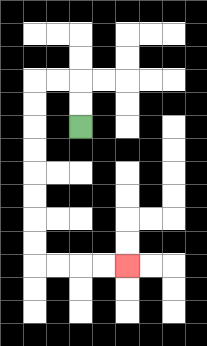{'start': '[3, 5]', 'end': '[5, 11]', 'path_directions': 'U,U,L,L,D,D,D,D,D,D,D,D,R,R,R,R', 'path_coordinates': '[[3, 5], [3, 4], [3, 3], [2, 3], [1, 3], [1, 4], [1, 5], [1, 6], [1, 7], [1, 8], [1, 9], [1, 10], [1, 11], [2, 11], [3, 11], [4, 11], [5, 11]]'}